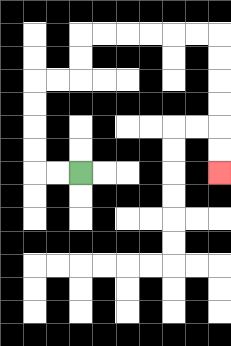{'start': '[3, 7]', 'end': '[9, 7]', 'path_directions': 'L,L,U,U,U,U,R,R,U,U,R,R,R,R,R,R,D,D,D,D,D,D', 'path_coordinates': '[[3, 7], [2, 7], [1, 7], [1, 6], [1, 5], [1, 4], [1, 3], [2, 3], [3, 3], [3, 2], [3, 1], [4, 1], [5, 1], [6, 1], [7, 1], [8, 1], [9, 1], [9, 2], [9, 3], [9, 4], [9, 5], [9, 6], [9, 7]]'}